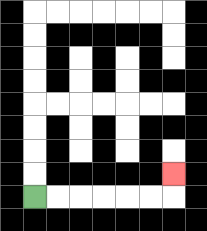{'start': '[1, 8]', 'end': '[7, 7]', 'path_directions': 'R,R,R,R,R,R,U', 'path_coordinates': '[[1, 8], [2, 8], [3, 8], [4, 8], [5, 8], [6, 8], [7, 8], [7, 7]]'}